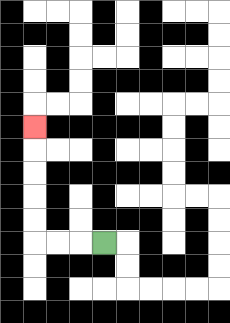{'start': '[4, 10]', 'end': '[1, 5]', 'path_directions': 'L,L,L,U,U,U,U,U', 'path_coordinates': '[[4, 10], [3, 10], [2, 10], [1, 10], [1, 9], [1, 8], [1, 7], [1, 6], [1, 5]]'}